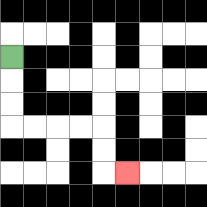{'start': '[0, 2]', 'end': '[5, 7]', 'path_directions': 'D,D,D,R,R,R,R,D,D,R', 'path_coordinates': '[[0, 2], [0, 3], [0, 4], [0, 5], [1, 5], [2, 5], [3, 5], [4, 5], [4, 6], [4, 7], [5, 7]]'}